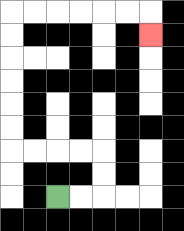{'start': '[2, 8]', 'end': '[6, 1]', 'path_directions': 'R,R,U,U,L,L,L,L,U,U,U,U,U,U,R,R,R,R,R,R,D', 'path_coordinates': '[[2, 8], [3, 8], [4, 8], [4, 7], [4, 6], [3, 6], [2, 6], [1, 6], [0, 6], [0, 5], [0, 4], [0, 3], [0, 2], [0, 1], [0, 0], [1, 0], [2, 0], [3, 0], [4, 0], [5, 0], [6, 0], [6, 1]]'}